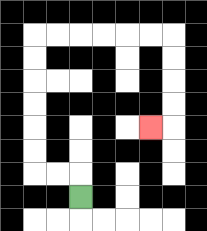{'start': '[3, 8]', 'end': '[6, 5]', 'path_directions': 'U,L,L,U,U,U,U,U,U,R,R,R,R,R,R,D,D,D,D,L', 'path_coordinates': '[[3, 8], [3, 7], [2, 7], [1, 7], [1, 6], [1, 5], [1, 4], [1, 3], [1, 2], [1, 1], [2, 1], [3, 1], [4, 1], [5, 1], [6, 1], [7, 1], [7, 2], [7, 3], [7, 4], [7, 5], [6, 5]]'}